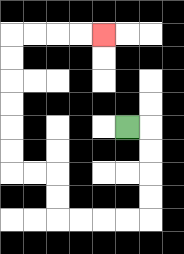{'start': '[5, 5]', 'end': '[4, 1]', 'path_directions': 'R,D,D,D,D,L,L,L,L,U,U,L,L,U,U,U,U,U,U,R,R,R,R', 'path_coordinates': '[[5, 5], [6, 5], [6, 6], [6, 7], [6, 8], [6, 9], [5, 9], [4, 9], [3, 9], [2, 9], [2, 8], [2, 7], [1, 7], [0, 7], [0, 6], [0, 5], [0, 4], [0, 3], [0, 2], [0, 1], [1, 1], [2, 1], [3, 1], [4, 1]]'}